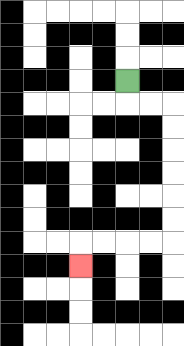{'start': '[5, 3]', 'end': '[3, 11]', 'path_directions': 'D,R,R,D,D,D,D,D,D,L,L,L,L,D', 'path_coordinates': '[[5, 3], [5, 4], [6, 4], [7, 4], [7, 5], [7, 6], [7, 7], [7, 8], [7, 9], [7, 10], [6, 10], [5, 10], [4, 10], [3, 10], [3, 11]]'}